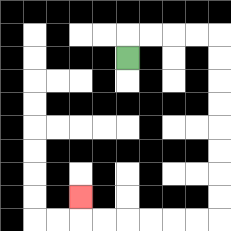{'start': '[5, 2]', 'end': '[3, 8]', 'path_directions': 'U,R,R,R,R,D,D,D,D,D,D,D,D,L,L,L,L,L,L,U', 'path_coordinates': '[[5, 2], [5, 1], [6, 1], [7, 1], [8, 1], [9, 1], [9, 2], [9, 3], [9, 4], [9, 5], [9, 6], [9, 7], [9, 8], [9, 9], [8, 9], [7, 9], [6, 9], [5, 9], [4, 9], [3, 9], [3, 8]]'}